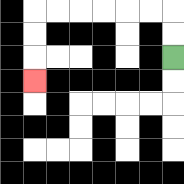{'start': '[7, 2]', 'end': '[1, 3]', 'path_directions': 'U,U,L,L,L,L,L,L,D,D,D', 'path_coordinates': '[[7, 2], [7, 1], [7, 0], [6, 0], [5, 0], [4, 0], [3, 0], [2, 0], [1, 0], [1, 1], [1, 2], [1, 3]]'}